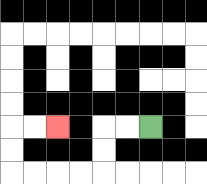{'start': '[6, 5]', 'end': '[2, 5]', 'path_directions': 'L,L,D,D,L,L,L,L,U,U,R,R', 'path_coordinates': '[[6, 5], [5, 5], [4, 5], [4, 6], [4, 7], [3, 7], [2, 7], [1, 7], [0, 7], [0, 6], [0, 5], [1, 5], [2, 5]]'}